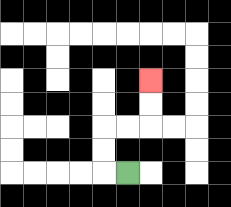{'start': '[5, 7]', 'end': '[6, 3]', 'path_directions': 'L,U,U,R,R,U,U', 'path_coordinates': '[[5, 7], [4, 7], [4, 6], [4, 5], [5, 5], [6, 5], [6, 4], [6, 3]]'}